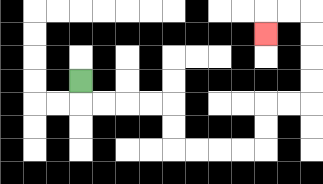{'start': '[3, 3]', 'end': '[11, 1]', 'path_directions': 'D,R,R,R,R,D,D,R,R,R,R,U,U,R,R,U,U,U,U,L,L,D', 'path_coordinates': '[[3, 3], [3, 4], [4, 4], [5, 4], [6, 4], [7, 4], [7, 5], [7, 6], [8, 6], [9, 6], [10, 6], [11, 6], [11, 5], [11, 4], [12, 4], [13, 4], [13, 3], [13, 2], [13, 1], [13, 0], [12, 0], [11, 0], [11, 1]]'}